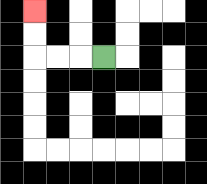{'start': '[4, 2]', 'end': '[1, 0]', 'path_directions': 'L,L,L,U,U', 'path_coordinates': '[[4, 2], [3, 2], [2, 2], [1, 2], [1, 1], [1, 0]]'}